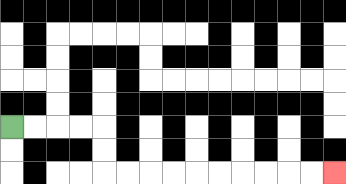{'start': '[0, 5]', 'end': '[14, 7]', 'path_directions': 'R,R,R,R,D,D,R,R,R,R,R,R,R,R,R,R', 'path_coordinates': '[[0, 5], [1, 5], [2, 5], [3, 5], [4, 5], [4, 6], [4, 7], [5, 7], [6, 7], [7, 7], [8, 7], [9, 7], [10, 7], [11, 7], [12, 7], [13, 7], [14, 7]]'}